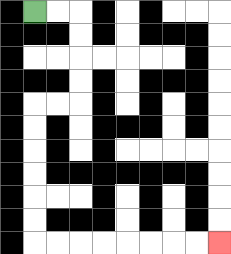{'start': '[1, 0]', 'end': '[9, 10]', 'path_directions': 'R,R,D,D,D,D,L,L,D,D,D,D,D,D,R,R,R,R,R,R,R,R', 'path_coordinates': '[[1, 0], [2, 0], [3, 0], [3, 1], [3, 2], [3, 3], [3, 4], [2, 4], [1, 4], [1, 5], [1, 6], [1, 7], [1, 8], [1, 9], [1, 10], [2, 10], [3, 10], [4, 10], [5, 10], [6, 10], [7, 10], [8, 10], [9, 10]]'}